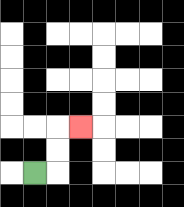{'start': '[1, 7]', 'end': '[3, 5]', 'path_directions': 'R,U,U,R', 'path_coordinates': '[[1, 7], [2, 7], [2, 6], [2, 5], [3, 5]]'}